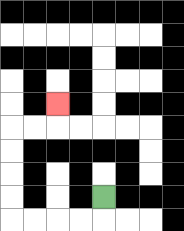{'start': '[4, 8]', 'end': '[2, 4]', 'path_directions': 'D,L,L,L,L,U,U,U,U,R,R,U', 'path_coordinates': '[[4, 8], [4, 9], [3, 9], [2, 9], [1, 9], [0, 9], [0, 8], [0, 7], [0, 6], [0, 5], [1, 5], [2, 5], [2, 4]]'}